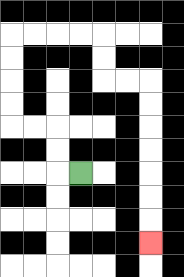{'start': '[3, 7]', 'end': '[6, 10]', 'path_directions': 'L,U,U,L,L,U,U,U,U,R,R,R,R,D,D,R,R,D,D,D,D,D,D,D', 'path_coordinates': '[[3, 7], [2, 7], [2, 6], [2, 5], [1, 5], [0, 5], [0, 4], [0, 3], [0, 2], [0, 1], [1, 1], [2, 1], [3, 1], [4, 1], [4, 2], [4, 3], [5, 3], [6, 3], [6, 4], [6, 5], [6, 6], [6, 7], [6, 8], [6, 9], [6, 10]]'}